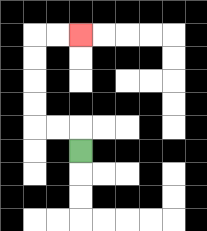{'start': '[3, 6]', 'end': '[3, 1]', 'path_directions': 'U,L,L,U,U,U,U,R,R', 'path_coordinates': '[[3, 6], [3, 5], [2, 5], [1, 5], [1, 4], [1, 3], [1, 2], [1, 1], [2, 1], [3, 1]]'}